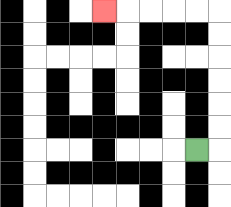{'start': '[8, 6]', 'end': '[4, 0]', 'path_directions': 'R,U,U,U,U,U,U,L,L,L,L,L', 'path_coordinates': '[[8, 6], [9, 6], [9, 5], [9, 4], [9, 3], [9, 2], [9, 1], [9, 0], [8, 0], [7, 0], [6, 0], [5, 0], [4, 0]]'}